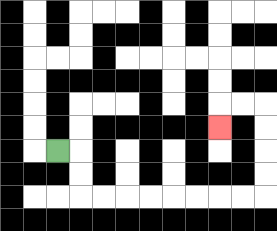{'start': '[2, 6]', 'end': '[9, 5]', 'path_directions': 'R,D,D,R,R,R,R,R,R,R,R,U,U,U,U,L,L,D', 'path_coordinates': '[[2, 6], [3, 6], [3, 7], [3, 8], [4, 8], [5, 8], [6, 8], [7, 8], [8, 8], [9, 8], [10, 8], [11, 8], [11, 7], [11, 6], [11, 5], [11, 4], [10, 4], [9, 4], [9, 5]]'}